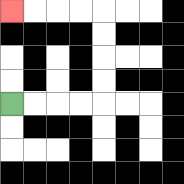{'start': '[0, 4]', 'end': '[0, 0]', 'path_directions': 'R,R,R,R,U,U,U,U,L,L,L,L', 'path_coordinates': '[[0, 4], [1, 4], [2, 4], [3, 4], [4, 4], [4, 3], [4, 2], [4, 1], [4, 0], [3, 0], [2, 0], [1, 0], [0, 0]]'}